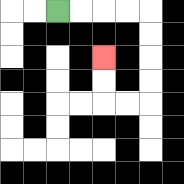{'start': '[2, 0]', 'end': '[4, 2]', 'path_directions': 'R,R,R,R,D,D,D,D,L,L,U,U', 'path_coordinates': '[[2, 0], [3, 0], [4, 0], [5, 0], [6, 0], [6, 1], [6, 2], [6, 3], [6, 4], [5, 4], [4, 4], [4, 3], [4, 2]]'}